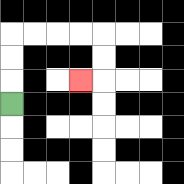{'start': '[0, 4]', 'end': '[3, 3]', 'path_directions': 'U,U,U,R,R,R,R,D,D,L', 'path_coordinates': '[[0, 4], [0, 3], [0, 2], [0, 1], [1, 1], [2, 1], [3, 1], [4, 1], [4, 2], [4, 3], [3, 3]]'}